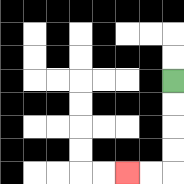{'start': '[7, 3]', 'end': '[5, 7]', 'path_directions': 'D,D,D,D,L,L', 'path_coordinates': '[[7, 3], [7, 4], [7, 5], [7, 6], [7, 7], [6, 7], [5, 7]]'}